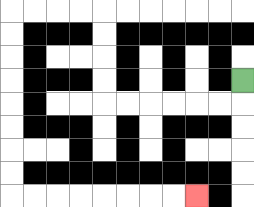{'start': '[10, 3]', 'end': '[8, 8]', 'path_directions': 'D,L,L,L,L,L,L,U,U,U,U,L,L,L,L,D,D,D,D,D,D,D,D,R,R,R,R,R,R,R,R', 'path_coordinates': '[[10, 3], [10, 4], [9, 4], [8, 4], [7, 4], [6, 4], [5, 4], [4, 4], [4, 3], [4, 2], [4, 1], [4, 0], [3, 0], [2, 0], [1, 0], [0, 0], [0, 1], [0, 2], [0, 3], [0, 4], [0, 5], [0, 6], [0, 7], [0, 8], [1, 8], [2, 8], [3, 8], [4, 8], [5, 8], [6, 8], [7, 8], [8, 8]]'}